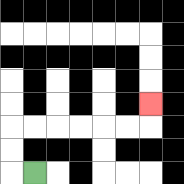{'start': '[1, 7]', 'end': '[6, 4]', 'path_directions': 'L,U,U,R,R,R,R,R,R,U', 'path_coordinates': '[[1, 7], [0, 7], [0, 6], [0, 5], [1, 5], [2, 5], [3, 5], [4, 5], [5, 5], [6, 5], [6, 4]]'}